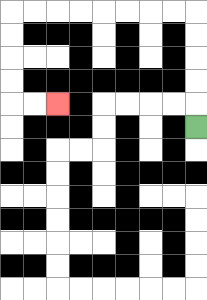{'start': '[8, 5]', 'end': '[2, 4]', 'path_directions': 'U,U,U,U,U,L,L,L,L,L,L,L,L,D,D,D,D,R,R', 'path_coordinates': '[[8, 5], [8, 4], [8, 3], [8, 2], [8, 1], [8, 0], [7, 0], [6, 0], [5, 0], [4, 0], [3, 0], [2, 0], [1, 0], [0, 0], [0, 1], [0, 2], [0, 3], [0, 4], [1, 4], [2, 4]]'}